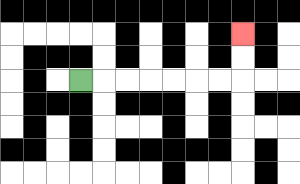{'start': '[3, 3]', 'end': '[10, 1]', 'path_directions': 'R,R,R,R,R,R,R,U,U', 'path_coordinates': '[[3, 3], [4, 3], [5, 3], [6, 3], [7, 3], [8, 3], [9, 3], [10, 3], [10, 2], [10, 1]]'}